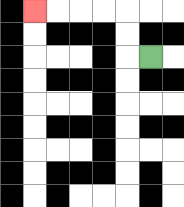{'start': '[6, 2]', 'end': '[1, 0]', 'path_directions': 'L,U,U,L,L,L,L', 'path_coordinates': '[[6, 2], [5, 2], [5, 1], [5, 0], [4, 0], [3, 0], [2, 0], [1, 0]]'}